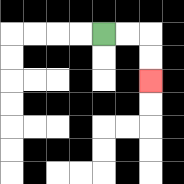{'start': '[4, 1]', 'end': '[6, 3]', 'path_directions': 'R,R,D,D', 'path_coordinates': '[[4, 1], [5, 1], [6, 1], [6, 2], [6, 3]]'}